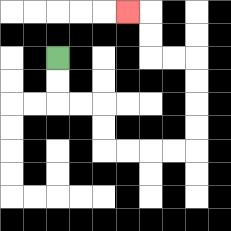{'start': '[2, 2]', 'end': '[5, 0]', 'path_directions': 'D,D,R,R,D,D,R,R,R,R,U,U,U,U,L,L,U,U,L', 'path_coordinates': '[[2, 2], [2, 3], [2, 4], [3, 4], [4, 4], [4, 5], [4, 6], [5, 6], [6, 6], [7, 6], [8, 6], [8, 5], [8, 4], [8, 3], [8, 2], [7, 2], [6, 2], [6, 1], [6, 0], [5, 0]]'}